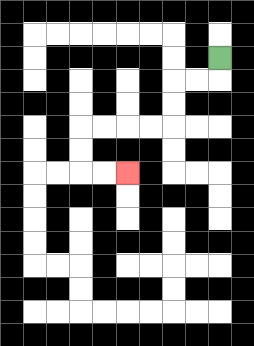{'start': '[9, 2]', 'end': '[5, 7]', 'path_directions': 'D,L,L,D,D,L,L,L,L,D,D,R,R', 'path_coordinates': '[[9, 2], [9, 3], [8, 3], [7, 3], [7, 4], [7, 5], [6, 5], [5, 5], [4, 5], [3, 5], [3, 6], [3, 7], [4, 7], [5, 7]]'}